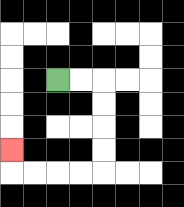{'start': '[2, 3]', 'end': '[0, 6]', 'path_directions': 'R,R,D,D,D,D,L,L,L,L,U', 'path_coordinates': '[[2, 3], [3, 3], [4, 3], [4, 4], [4, 5], [4, 6], [4, 7], [3, 7], [2, 7], [1, 7], [0, 7], [0, 6]]'}